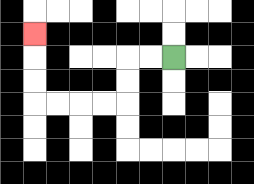{'start': '[7, 2]', 'end': '[1, 1]', 'path_directions': 'L,L,D,D,L,L,L,L,U,U,U', 'path_coordinates': '[[7, 2], [6, 2], [5, 2], [5, 3], [5, 4], [4, 4], [3, 4], [2, 4], [1, 4], [1, 3], [1, 2], [1, 1]]'}